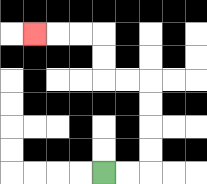{'start': '[4, 7]', 'end': '[1, 1]', 'path_directions': 'R,R,U,U,U,U,L,L,U,U,L,L,L', 'path_coordinates': '[[4, 7], [5, 7], [6, 7], [6, 6], [6, 5], [6, 4], [6, 3], [5, 3], [4, 3], [4, 2], [4, 1], [3, 1], [2, 1], [1, 1]]'}